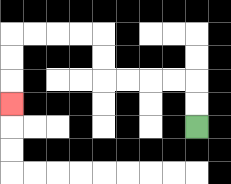{'start': '[8, 5]', 'end': '[0, 4]', 'path_directions': 'U,U,L,L,L,L,U,U,L,L,L,L,D,D,D', 'path_coordinates': '[[8, 5], [8, 4], [8, 3], [7, 3], [6, 3], [5, 3], [4, 3], [4, 2], [4, 1], [3, 1], [2, 1], [1, 1], [0, 1], [0, 2], [0, 3], [0, 4]]'}